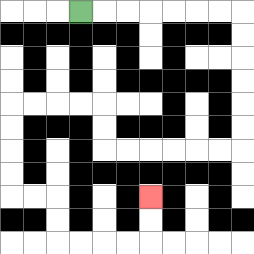{'start': '[3, 0]', 'end': '[6, 8]', 'path_directions': 'R,R,R,R,R,R,R,D,D,D,D,D,D,L,L,L,L,L,L,U,U,L,L,L,L,D,D,D,D,R,R,D,D,R,R,R,R,U,U', 'path_coordinates': '[[3, 0], [4, 0], [5, 0], [6, 0], [7, 0], [8, 0], [9, 0], [10, 0], [10, 1], [10, 2], [10, 3], [10, 4], [10, 5], [10, 6], [9, 6], [8, 6], [7, 6], [6, 6], [5, 6], [4, 6], [4, 5], [4, 4], [3, 4], [2, 4], [1, 4], [0, 4], [0, 5], [0, 6], [0, 7], [0, 8], [1, 8], [2, 8], [2, 9], [2, 10], [3, 10], [4, 10], [5, 10], [6, 10], [6, 9], [6, 8]]'}